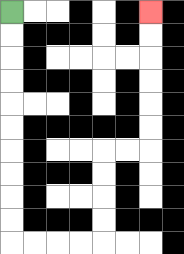{'start': '[0, 0]', 'end': '[6, 0]', 'path_directions': 'D,D,D,D,D,D,D,D,D,D,R,R,R,R,U,U,U,U,R,R,U,U,U,U,U,U', 'path_coordinates': '[[0, 0], [0, 1], [0, 2], [0, 3], [0, 4], [0, 5], [0, 6], [0, 7], [0, 8], [0, 9], [0, 10], [1, 10], [2, 10], [3, 10], [4, 10], [4, 9], [4, 8], [4, 7], [4, 6], [5, 6], [6, 6], [6, 5], [6, 4], [6, 3], [6, 2], [6, 1], [6, 0]]'}